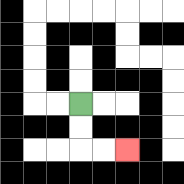{'start': '[3, 4]', 'end': '[5, 6]', 'path_directions': 'D,D,R,R', 'path_coordinates': '[[3, 4], [3, 5], [3, 6], [4, 6], [5, 6]]'}